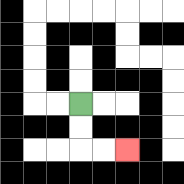{'start': '[3, 4]', 'end': '[5, 6]', 'path_directions': 'D,D,R,R', 'path_coordinates': '[[3, 4], [3, 5], [3, 6], [4, 6], [5, 6]]'}